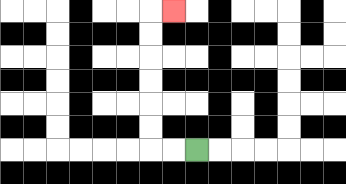{'start': '[8, 6]', 'end': '[7, 0]', 'path_directions': 'L,L,U,U,U,U,U,U,R', 'path_coordinates': '[[8, 6], [7, 6], [6, 6], [6, 5], [6, 4], [6, 3], [6, 2], [6, 1], [6, 0], [7, 0]]'}